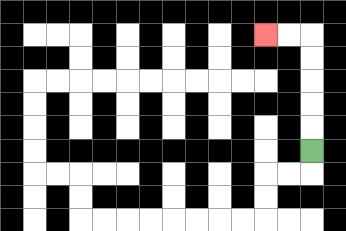{'start': '[13, 6]', 'end': '[11, 1]', 'path_directions': 'U,U,U,U,U,L,L', 'path_coordinates': '[[13, 6], [13, 5], [13, 4], [13, 3], [13, 2], [13, 1], [12, 1], [11, 1]]'}